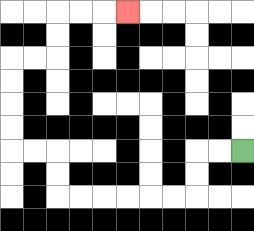{'start': '[10, 6]', 'end': '[5, 0]', 'path_directions': 'L,L,D,D,L,L,L,L,L,L,U,U,L,L,U,U,U,U,R,R,U,U,R,R,R', 'path_coordinates': '[[10, 6], [9, 6], [8, 6], [8, 7], [8, 8], [7, 8], [6, 8], [5, 8], [4, 8], [3, 8], [2, 8], [2, 7], [2, 6], [1, 6], [0, 6], [0, 5], [0, 4], [0, 3], [0, 2], [1, 2], [2, 2], [2, 1], [2, 0], [3, 0], [4, 0], [5, 0]]'}